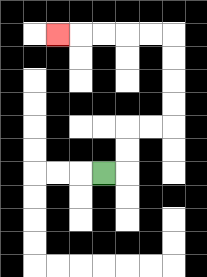{'start': '[4, 7]', 'end': '[2, 1]', 'path_directions': 'R,U,U,R,R,U,U,U,U,L,L,L,L,L', 'path_coordinates': '[[4, 7], [5, 7], [5, 6], [5, 5], [6, 5], [7, 5], [7, 4], [7, 3], [7, 2], [7, 1], [6, 1], [5, 1], [4, 1], [3, 1], [2, 1]]'}